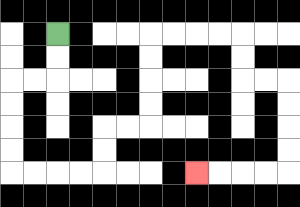{'start': '[2, 1]', 'end': '[8, 7]', 'path_directions': 'D,D,L,L,D,D,D,D,R,R,R,R,U,U,R,R,U,U,U,U,R,R,R,R,D,D,R,R,D,D,D,D,L,L,L,L', 'path_coordinates': '[[2, 1], [2, 2], [2, 3], [1, 3], [0, 3], [0, 4], [0, 5], [0, 6], [0, 7], [1, 7], [2, 7], [3, 7], [4, 7], [4, 6], [4, 5], [5, 5], [6, 5], [6, 4], [6, 3], [6, 2], [6, 1], [7, 1], [8, 1], [9, 1], [10, 1], [10, 2], [10, 3], [11, 3], [12, 3], [12, 4], [12, 5], [12, 6], [12, 7], [11, 7], [10, 7], [9, 7], [8, 7]]'}